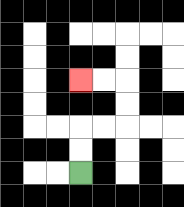{'start': '[3, 7]', 'end': '[3, 3]', 'path_directions': 'U,U,R,R,U,U,L,L', 'path_coordinates': '[[3, 7], [3, 6], [3, 5], [4, 5], [5, 5], [5, 4], [5, 3], [4, 3], [3, 3]]'}